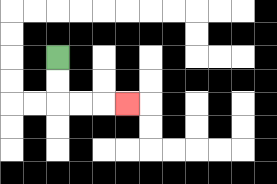{'start': '[2, 2]', 'end': '[5, 4]', 'path_directions': 'D,D,R,R,R', 'path_coordinates': '[[2, 2], [2, 3], [2, 4], [3, 4], [4, 4], [5, 4]]'}